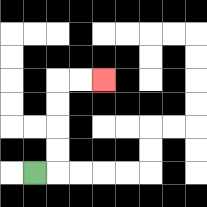{'start': '[1, 7]', 'end': '[4, 3]', 'path_directions': 'R,U,U,U,U,R,R', 'path_coordinates': '[[1, 7], [2, 7], [2, 6], [2, 5], [2, 4], [2, 3], [3, 3], [4, 3]]'}